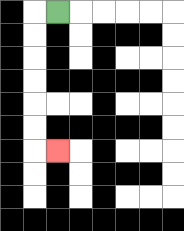{'start': '[2, 0]', 'end': '[2, 6]', 'path_directions': 'L,D,D,D,D,D,D,R', 'path_coordinates': '[[2, 0], [1, 0], [1, 1], [1, 2], [1, 3], [1, 4], [1, 5], [1, 6], [2, 6]]'}